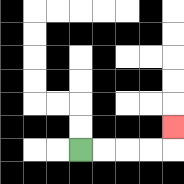{'start': '[3, 6]', 'end': '[7, 5]', 'path_directions': 'R,R,R,R,U', 'path_coordinates': '[[3, 6], [4, 6], [5, 6], [6, 6], [7, 6], [7, 5]]'}